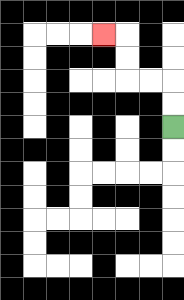{'start': '[7, 5]', 'end': '[4, 1]', 'path_directions': 'U,U,L,L,U,U,L', 'path_coordinates': '[[7, 5], [7, 4], [7, 3], [6, 3], [5, 3], [5, 2], [5, 1], [4, 1]]'}